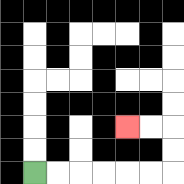{'start': '[1, 7]', 'end': '[5, 5]', 'path_directions': 'R,R,R,R,R,R,U,U,L,L', 'path_coordinates': '[[1, 7], [2, 7], [3, 7], [4, 7], [5, 7], [6, 7], [7, 7], [7, 6], [7, 5], [6, 5], [5, 5]]'}